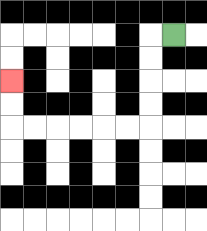{'start': '[7, 1]', 'end': '[0, 3]', 'path_directions': 'L,D,D,D,D,L,L,L,L,L,L,U,U', 'path_coordinates': '[[7, 1], [6, 1], [6, 2], [6, 3], [6, 4], [6, 5], [5, 5], [4, 5], [3, 5], [2, 5], [1, 5], [0, 5], [0, 4], [0, 3]]'}